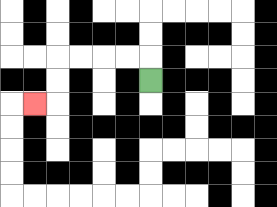{'start': '[6, 3]', 'end': '[1, 4]', 'path_directions': 'U,L,L,L,L,D,D,L', 'path_coordinates': '[[6, 3], [6, 2], [5, 2], [4, 2], [3, 2], [2, 2], [2, 3], [2, 4], [1, 4]]'}